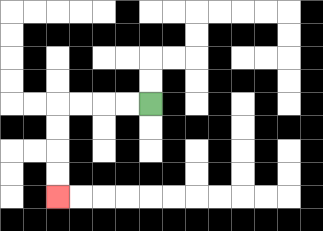{'start': '[6, 4]', 'end': '[2, 8]', 'path_directions': 'L,L,L,L,D,D,D,D', 'path_coordinates': '[[6, 4], [5, 4], [4, 4], [3, 4], [2, 4], [2, 5], [2, 6], [2, 7], [2, 8]]'}